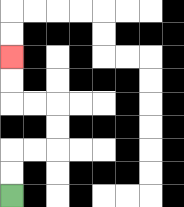{'start': '[0, 8]', 'end': '[0, 2]', 'path_directions': 'U,U,R,R,U,U,L,L,U,U', 'path_coordinates': '[[0, 8], [0, 7], [0, 6], [1, 6], [2, 6], [2, 5], [2, 4], [1, 4], [0, 4], [0, 3], [0, 2]]'}